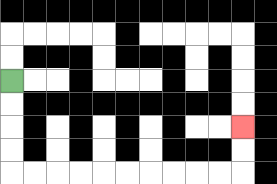{'start': '[0, 3]', 'end': '[10, 5]', 'path_directions': 'D,D,D,D,R,R,R,R,R,R,R,R,R,R,U,U', 'path_coordinates': '[[0, 3], [0, 4], [0, 5], [0, 6], [0, 7], [1, 7], [2, 7], [3, 7], [4, 7], [5, 7], [6, 7], [7, 7], [8, 7], [9, 7], [10, 7], [10, 6], [10, 5]]'}